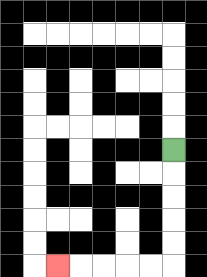{'start': '[7, 6]', 'end': '[2, 11]', 'path_directions': 'D,D,D,D,D,L,L,L,L,L', 'path_coordinates': '[[7, 6], [7, 7], [7, 8], [7, 9], [7, 10], [7, 11], [6, 11], [5, 11], [4, 11], [3, 11], [2, 11]]'}